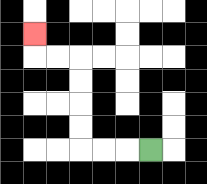{'start': '[6, 6]', 'end': '[1, 1]', 'path_directions': 'L,L,L,U,U,U,U,L,L,U', 'path_coordinates': '[[6, 6], [5, 6], [4, 6], [3, 6], [3, 5], [3, 4], [3, 3], [3, 2], [2, 2], [1, 2], [1, 1]]'}